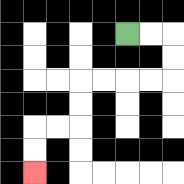{'start': '[5, 1]', 'end': '[1, 7]', 'path_directions': 'R,R,D,D,L,L,L,L,D,D,L,L,D,D', 'path_coordinates': '[[5, 1], [6, 1], [7, 1], [7, 2], [7, 3], [6, 3], [5, 3], [4, 3], [3, 3], [3, 4], [3, 5], [2, 5], [1, 5], [1, 6], [1, 7]]'}